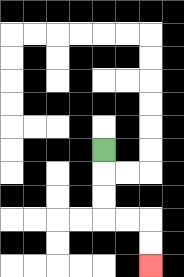{'start': '[4, 6]', 'end': '[6, 11]', 'path_directions': 'D,D,D,R,R,D,D', 'path_coordinates': '[[4, 6], [4, 7], [4, 8], [4, 9], [5, 9], [6, 9], [6, 10], [6, 11]]'}